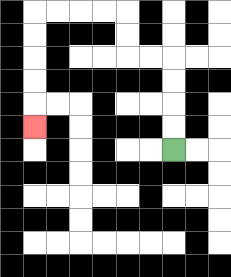{'start': '[7, 6]', 'end': '[1, 5]', 'path_directions': 'U,U,U,U,L,L,U,U,L,L,L,L,D,D,D,D,D', 'path_coordinates': '[[7, 6], [7, 5], [7, 4], [7, 3], [7, 2], [6, 2], [5, 2], [5, 1], [5, 0], [4, 0], [3, 0], [2, 0], [1, 0], [1, 1], [1, 2], [1, 3], [1, 4], [1, 5]]'}